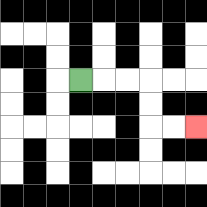{'start': '[3, 3]', 'end': '[8, 5]', 'path_directions': 'R,R,R,D,D,R,R', 'path_coordinates': '[[3, 3], [4, 3], [5, 3], [6, 3], [6, 4], [6, 5], [7, 5], [8, 5]]'}